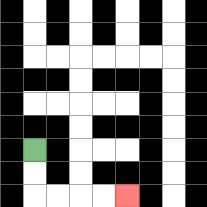{'start': '[1, 6]', 'end': '[5, 8]', 'path_directions': 'D,D,R,R,R,R', 'path_coordinates': '[[1, 6], [1, 7], [1, 8], [2, 8], [3, 8], [4, 8], [5, 8]]'}